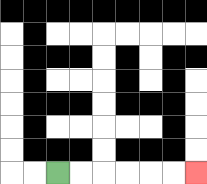{'start': '[2, 7]', 'end': '[8, 7]', 'path_directions': 'R,R,R,R,R,R', 'path_coordinates': '[[2, 7], [3, 7], [4, 7], [5, 7], [6, 7], [7, 7], [8, 7]]'}